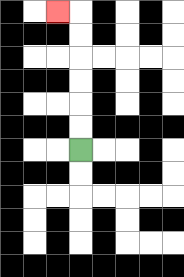{'start': '[3, 6]', 'end': '[2, 0]', 'path_directions': 'U,U,U,U,U,U,L', 'path_coordinates': '[[3, 6], [3, 5], [3, 4], [3, 3], [3, 2], [3, 1], [3, 0], [2, 0]]'}